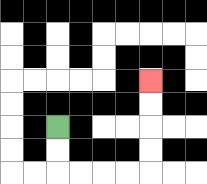{'start': '[2, 5]', 'end': '[6, 3]', 'path_directions': 'D,D,R,R,R,R,U,U,U,U', 'path_coordinates': '[[2, 5], [2, 6], [2, 7], [3, 7], [4, 7], [5, 7], [6, 7], [6, 6], [6, 5], [6, 4], [6, 3]]'}